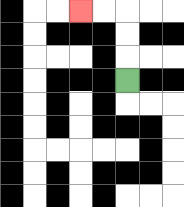{'start': '[5, 3]', 'end': '[3, 0]', 'path_directions': 'U,U,U,L,L', 'path_coordinates': '[[5, 3], [5, 2], [5, 1], [5, 0], [4, 0], [3, 0]]'}